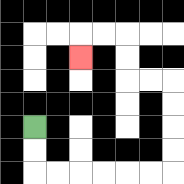{'start': '[1, 5]', 'end': '[3, 2]', 'path_directions': 'D,D,R,R,R,R,R,R,U,U,U,U,L,L,U,U,L,L,D', 'path_coordinates': '[[1, 5], [1, 6], [1, 7], [2, 7], [3, 7], [4, 7], [5, 7], [6, 7], [7, 7], [7, 6], [7, 5], [7, 4], [7, 3], [6, 3], [5, 3], [5, 2], [5, 1], [4, 1], [3, 1], [3, 2]]'}